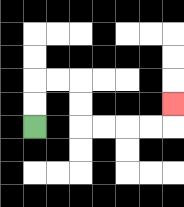{'start': '[1, 5]', 'end': '[7, 4]', 'path_directions': 'U,U,R,R,D,D,R,R,R,R,U', 'path_coordinates': '[[1, 5], [1, 4], [1, 3], [2, 3], [3, 3], [3, 4], [3, 5], [4, 5], [5, 5], [6, 5], [7, 5], [7, 4]]'}